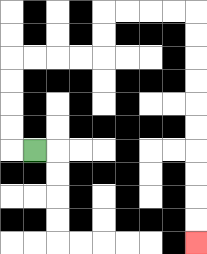{'start': '[1, 6]', 'end': '[8, 10]', 'path_directions': 'L,U,U,U,U,R,R,R,R,U,U,R,R,R,R,D,D,D,D,D,D,D,D,D,D', 'path_coordinates': '[[1, 6], [0, 6], [0, 5], [0, 4], [0, 3], [0, 2], [1, 2], [2, 2], [3, 2], [4, 2], [4, 1], [4, 0], [5, 0], [6, 0], [7, 0], [8, 0], [8, 1], [8, 2], [8, 3], [8, 4], [8, 5], [8, 6], [8, 7], [8, 8], [8, 9], [8, 10]]'}